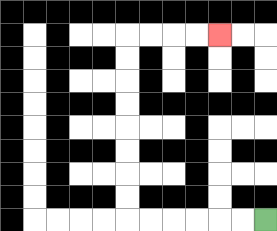{'start': '[11, 9]', 'end': '[9, 1]', 'path_directions': 'L,L,L,L,L,L,U,U,U,U,U,U,U,U,R,R,R,R', 'path_coordinates': '[[11, 9], [10, 9], [9, 9], [8, 9], [7, 9], [6, 9], [5, 9], [5, 8], [5, 7], [5, 6], [5, 5], [5, 4], [5, 3], [5, 2], [5, 1], [6, 1], [7, 1], [8, 1], [9, 1]]'}